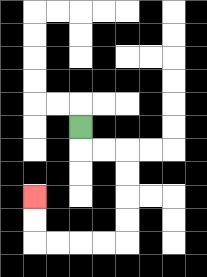{'start': '[3, 5]', 'end': '[1, 8]', 'path_directions': 'D,R,R,D,D,D,D,L,L,L,L,U,U', 'path_coordinates': '[[3, 5], [3, 6], [4, 6], [5, 6], [5, 7], [5, 8], [5, 9], [5, 10], [4, 10], [3, 10], [2, 10], [1, 10], [1, 9], [1, 8]]'}